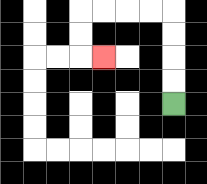{'start': '[7, 4]', 'end': '[4, 2]', 'path_directions': 'U,U,U,U,L,L,L,L,D,D,R', 'path_coordinates': '[[7, 4], [7, 3], [7, 2], [7, 1], [7, 0], [6, 0], [5, 0], [4, 0], [3, 0], [3, 1], [3, 2], [4, 2]]'}